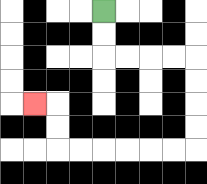{'start': '[4, 0]', 'end': '[1, 4]', 'path_directions': 'D,D,R,R,R,R,D,D,D,D,L,L,L,L,L,L,U,U,L', 'path_coordinates': '[[4, 0], [4, 1], [4, 2], [5, 2], [6, 2], [7, 2], [8, 2], [8, 3], [8, 4], [8, 5], [8, 6], [7, 6], [6, 6], [5, 6], [4, 6], [3, 6], [2, 6], [2, 5], [2, 4], [1, 4]]'}